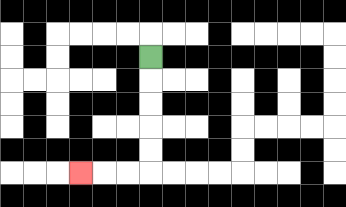{'start': '[6, 2]', 'end': '[3, 7]', 'path_directions': 'D,D,D,D,D,L,L,L', 'path_coordinates': '[[6, 2], [6, 3], [6, 4], [6, 5], [6, 6], [6, 7], [5, 7], [4, 7], [3, 7]]'}